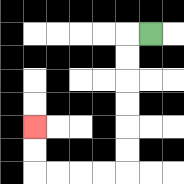{'start': '[6, 1]', 'end': '[1, 5]', 'path_directions': 'L,D,D,D,D,D,D,L,L,L,L,U,U', 'path_coordinates': '[[6, 1], [5, 1], [5, 2], [5, 3], [5, 4], [5, 5], [5, 6], [5, 7], [4, 7], [3, 7], [2, 7], [1, 7], [1, 6], [1, 5]]'}